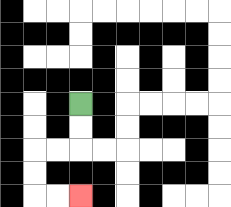{'start': '[3, 4]', 'end': '[3, 8]', 'path_directions': 'D,D,L,L,D,D,R,R', 'path_coordinates': '[[3, 4], [3, 5], [3, 6], [2, 6], [1, 6], [1, 7], [1, 8], [2, 8], [3, 8]]'}